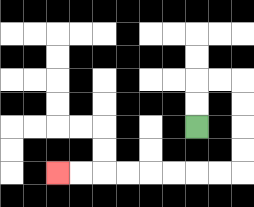{'start': '[8, 5]', 'end': '[2, 7]', 'path_directions': 'U,U,R,R,D,D,D,D,L,L,L,L,L,L,L,L', 'path_coordinates': '[[8, 5], [8, 4], [8, 3], [9, 3], [10, 3], [10, 4], [10, 5], [10, 6], [10, 7], [9, 7], [8, 7], [7, 7], [6, 7], [5, 7], [4, 7], [3, 7], [2, 7]]'}